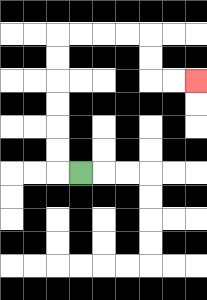{'start': '[3, 7]', 'end': '[8, 3]', 'path_directions': 'L,U,U,U,U,U,U,R,R,R,R,D,D,R,R', 'path_coordinates': '[[3, 7], [2, 7], [2, 6], [2, 5], [2, 4], [2, 3], [2, 2], [2, 1], [3, 1], [4, 1], [5, 1], [6, 1], [6, 2], [6, 3], [7, 3], [8, 3]]'}